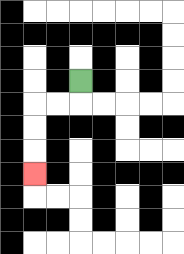{'start': '[3, 3]', 'end': '[1, 7]', 'path_directions': 'D,L,L,D,D,D', 'path_coordinates': '[[3, 3], [3, 4], [2, 4], [1, 4], [1, 5], [1, 6], [1, 7]]'}